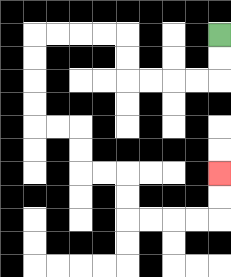{'start': '[9, 1]', 'end': '[9, 7]', 'path_directions': 'D,D,L,L,L,L,U,U,L,L,L,L,D,D,D,D,R,R,D,D,R,R,D,D,R,R,R,R,U,U', 'path_coordinates': '[[9, 1], [9, 2], [9, 3], [8, 3], [7, 3], [6, 3], [5, 3], [5, 2], [5, 1], [4, 1], [3, 1], [2, 1], [1, 1], [1, 2], [1, 3], [1, 4], [1, 5], [2, 5], [3, 5], [3, 6], [3, 7], [4, 7], [5, 7], [5, 8], [5, 9], [6, 9], [7, 9], [8, 9], [9, 9], [9, 8], [9, 7]]'}